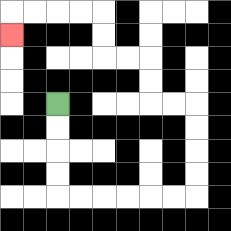{'start': '[2, 4]', 'end': '[0, 1]', 'path_directions': 'D,D,D,D,R,R,R,R,R,R,U,U,U,U,L,L,U,U,L,L,U,U,L,L,L,L,D', 'path_coordinates': '[[2, 4], [2, 5], [2, 6], [2, 7], [2, 8], [3, 8], [4, 8], [5, 8], [6, 8], [7, 8], [8, 8], [8, 7], [8, 6], [8, 5], [8, 4], [7, 4], [6, 4], [6, 3], [6, 2], [5, 2], [4, 2], [4, 1], [4, 0], [3, 0], [2, 0], [1, 0], [0, 0], [0, 1]]'}